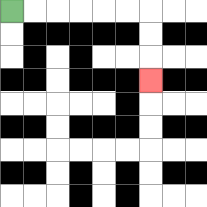{'start': '[0, 0]', 'end': '[6, 3]', 'path_directions': 'R,R,R,R,R,R,D,D,D', 'path_coordinates': '[[0, 0], [1, 0], [2, 0], [3, 0], [4, 0], [5, 0], [6, 0], [6, 1], [6, 2], [6, 3]]'}